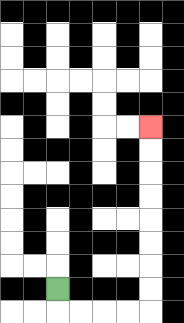{'start': '[2, 12]', 'end': '[6, 5]', 'path_directions': 'D,R,R,R,R,U,U,U,U,U,U,U,U', 'path_coordinates': '[[2, 12], [2, 13], [3, 13], [4, 13], [5, 13], [6, 13], [6, 12], [6, 11], [6, 10], [6, 9], [6, 8], [6, 7], [6, 6], [6, 5]]'}